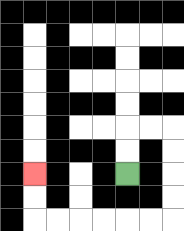{'start': '[5, 7]', 'end': '[1, 7]', 'path_directions': 'U,U,R,R,D,D,D,D,L,L,L,L,L,L,U,U', 'path_coordinates': '[[5, 7], [5, 6], [5, 5], [6, 5], [7, 5], [7, 6], [7, 7], [7, 8], [7, 9], [6, 9], [5, 9], [4, 9], [3, 9], [2, 9], [1, 9], [1, 8], [1, 7]]'}